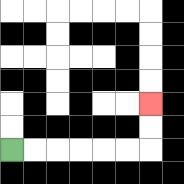{'start': '[0, 6]', 'end': '[6, 4]', 'path_directions': 'R,R,R,R,R,R,U,U', 'path_coordinates': '[[0, 6], [1, 6], [2, 6], [3, 6], [4, 6], [5, 6], [6, 6], [6, 5], [6, 4]]'}